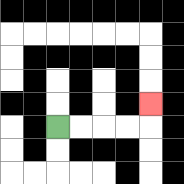{'start': '[2, 5]', 'end': '[6, 4]', 'path_directions': 'R,R,R,R,U', 'path_coordinates': '[[2, 5], [3, 5], [4, 5], [5, 5], [6, 5], [6, 4]]'}